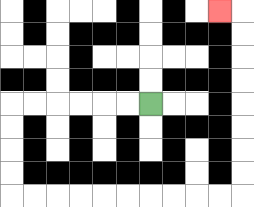{'start': '[6, 4]', 'end': '[9, 0]', 'path_directions': 'L,L,L,L,L,L,D,D,D,D,R,R,R,R,R,R,R,R,R,R,U,U,U,U,U,U,U,U,L', 'path_coordinates': '[[6, 4], [5, 4], [4, 4], [3, 4], [2, 4], [1, 4], [0, 4], [0, 5], [0, 6], [0, 7], [0, 8], [1, 8], [2, 8], [3, 8], [4, 8], [5, 8], [6, 8], [7, 8], [8, 8], [9, 8], [10, 8], [10, 7], [10, 6], [10, 5], [10, 4], [10, 3], [10, 2], [10, 1], [10, 0], [9, 0]]'}